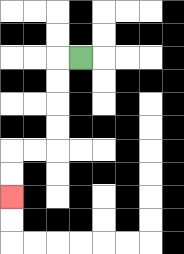{'start': '[3, 2]', 'end': '[0, 8]', 'path_directions': 'L,D,D,D,D,L,L,D,D', 'path_coordinates': '[[3, 2], [2, 2], [2, 3], [2, 4], [2, 5], [2, 6], [1, 6], [0, 6], [0, 7], [0, 8]]'}